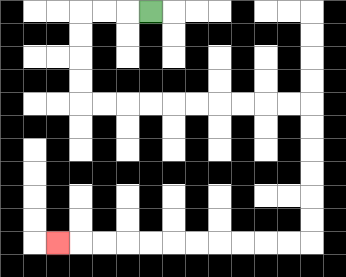{'start': '[6, 0]', 'end': '[2, 10]', 'path_directions': 'L,L,L,D,D,D,D,R,R,R,R,R,R,R,R,R,R,D,D,D,D,D,D,L,L,L,L,L,L,L,L,L,L,L', 'path_coordinates': '[[6, 0], [5, 0], [4, 0], [3, 0], [3, 1], [3, 2], [3, 3], [3, 4], [4, 4], [5, 4], [6, 4], [7, 4], [8, 4], [9, 4], [10, 4], [11, 4], [12, 4], [13, 4], [13, 5], [13, 6], [13, 7], [13, 8], [13, 9], [13, 10], [12, 10], [11, 10], [10, 10], [9, 10], [8, 10], [7, 10], [6, 10], [5, 10], [4, 10], [3, 10], [2, 10]]'}